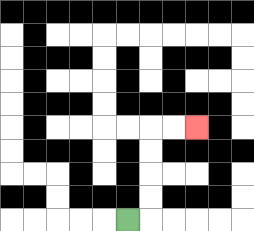{'start': '[5, 9]', 'end': '[8, 5]', 'path_directions': 'R,U,U,U,U,R,R', 'path_coordinates': '[[5, 9], [6, 9], [6, 8], [6, 7], [6, 6], [6, 5], [7, 5], [8, 5]]'}